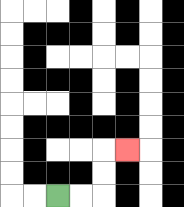{'start': '[2, 8]', 'end': '[5, 6]', 'path_directions': 'R,R,U,U,R', 'path_coordinates': '[[2, 8], [3, 8], [4, 8], [4, 7], [4, 6], [5, 6]]'}